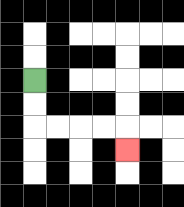{'start': '[1, 3]', 'end': '[5, 6]', 'path_directions': 'D,D,R,R,R,R,D', 'path_coordinates': '[[1, 3], [1, 4], [1, 5], [2, 5], [3, 5], [4, 5], [5, 5], [5, 6]]'}